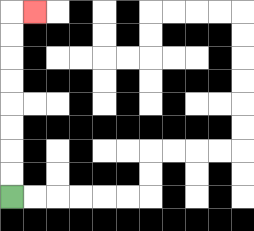{'start': '[0, 8]', 'end': '[1, 0]', 'path_directions': 'U,U,U,U,U,U,U,U,R', 'path_coordinates': '[[0, 8], [0, 7], [0, 6], [0, 5], [0, 4], [0, 3], [0, 2], [0, 1], [0, 0], [1, 0]]'}